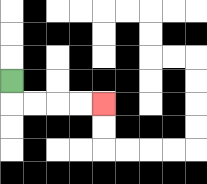{'start': '[0, 3]', 'end': '[4, 4]', 'path_directions': 'D,R,R,R,R', 'path_coordinates': '[[0, 3], [0, 4], [1, 4], [2, 4], [3, 4], [4, 4]]'}